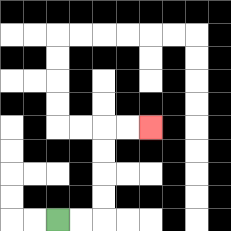{'start': '[2, 9]', 'end': '[6, 5]', 'path_directions': 'R,R,U,U,U,U,R,R', 'path_coordinates': '[[2, 9], [3, 9], [4, 9], [4, 8], [4, 7], [4, 6], [4, 5], [5, 5], [6, 5]]'}